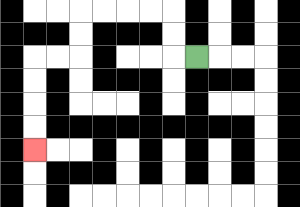{'start': '[8, 2]', 'end': '[1, 6]', 'path_directions': 'L,U,U,L,L,L,L,D,D,L,L,D,D,D,D', 'path_coordinates': '[[8, 2], [7, 2], [7, 1], [7, 0], [6, 0], [5, 0], [4, 0], [3, 0], [3, 1], [3, 2], [2, 2], [1, 2], [1, 3], [1, 4], [1, 5], [1, 6]]'}